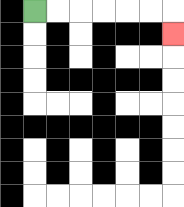{'start': '[1, 0]', 'end': '[7, 1]', 'path_directions': 'R,R,R,R,R,R,D', 'path_coordinates': '[[1, 0], [2, 0], [3, 0], [4, 0], [5, 0], [6, 0], [7, 0], [7, 1]]'}